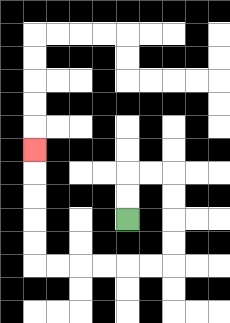{'start': '[5, 9]', 'end': '[1, 6]', 'path_directions': 'U,U,R,R,D,D,D,D,L,L,L,L,L,L,U,U,U,U,U', 'path_coordinates': '[[5, 9], [5, 8], [5, 7], [6, 7], [7, 7], [7, 8], [7, 9], [7, 10], [7, 11], [6, 11], [5, 11], [4, 11], [3, 11], [2, 11], [1, 11], [1, 10], [1, 9], [1, 8], [1, 7], [1, 6]]'}